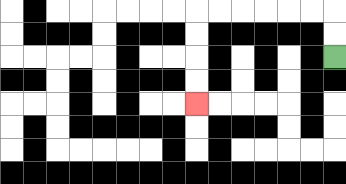{'start': '[14, 2]', 'end': '[8, 4]', 'path_directions': 'U,U,L,L,L,L,L,L,D,D,D,D', 'path_coordinates': '[[14, 2], [14, 1], [14, 0], [13, 0], [12, 0], [11, 0], [10, 0], [9, 0], [8, 0], [8, 1], [8, 2], [8, 3], [8, 4]]'}